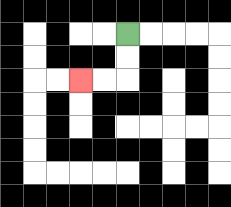{'start': '[5, 1]', 'end': '[3, 3]', 'path_directions': 'D,D,L,L', 'path_coordinates': '[[5, 1], [5, 2], [5, 3], [4, 3], [3, 3]]'}